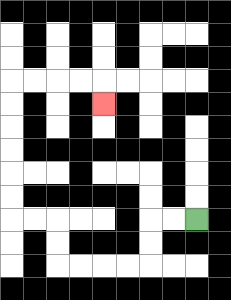{'start': '[8, 9]', 'end': '[4, 4]', 'path_directions': 'L,L,D,D,L,L,L,L,U,U,L,L,U,U,U,U,U,U,R,R,R,R,D', 'path_coordinates': '[[8, 9], [7, 9], [6, 9], [6, 10], [6, 11], [5, 11], [4, 11], [3, 11], [2, 11], [2, 10], [2, 9], [1, 9], [0, 9], [0, 8], [0, 7], [0, 6], [0, 5], [0, 4], [0, 3], [1, 3], [2, 3], [3, 3], [4, 3], [4, 4]]'}